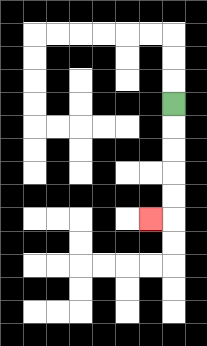{'start': '[7, 4]', 'end': '[6, 9]', 'path_directions': 'D,D,D,D,D,L', 'path_coordinates': '[[7, 4], [7, 5], [7, 6], [7, 7], [7, 8], [7, 9], [6, 9]]'}